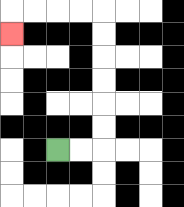{'start': '[2, 6]', 'end': '[0, 1]', 'path_directions': 'R,R,U,U,U,U,U,U,L,L,L,L,D', 'path_coordinates': '[[2, 6], [3, 6], [4, 6], [4, 5], [4, 4], [4, 3], [4, 2], [4, 1], [4, 0], [3, 0], [2, 0], [1, 0], [0, 0], [0, 1]]'}